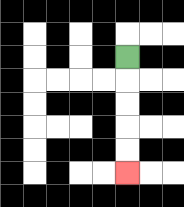{'start': '[5, 2]', 'end': '[5, 7]', 'path_directions': 'D,D,D,D,D', 'path_coordinates': '[[5, 2], [5, 3], [5, 4], [5, 5], [5, 6], [5, 7]]'}